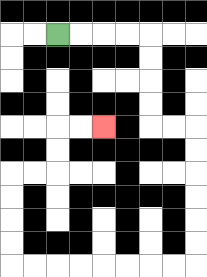{'start': '[2, 1]', 'end': '[4, 5]', 'path_directions': 'R,R,R,R,D,D,D,D,R,R,D,D,D,D,D,D,L,L,L,L,L,L,L,L,U,U,U,U,R,R,U,U,R,R', 'path_coordinates': '[[2, 1], [3, 1], [4, 1], [5, 1], [6, 1], [6, 2], [6, 3], [6, 4], [6, 5], [7, 5], [8, 5], [8, 6], [8, 7], [8, 8], [8, 9], [8, 10], [8, 11], [7, 11], [6, 11], [5, 11], [4, 11], [3, 11], [2, 11], [1, 11], [0, 11], [0, 10], [0, 9], [0, 8], [0, 7], [1, 7], [2, 7], [2, 6], [2, 5], [3, 5], [4, 5]]'}